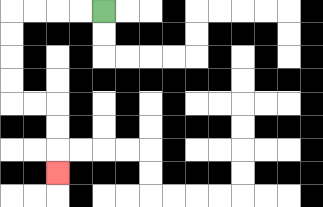{'start': '[4, 0]', 'end': '[2, 7]', 'path_directions': 'L,L,L,L,D,D,D,D,R,R,D,D,D', 'path_coordinates': '[[4, 0], [3, 0], [2, 0], [1, 0], [0, 0], [0, 1], [0, 2], [0, 3], [0, 4], [1, 4], [2, 4], [2, 5], [2, 6], [2, 7]]'}